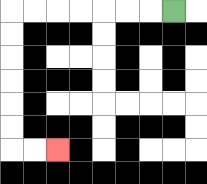{'start': '[7, 0]', 'end': '[2, 6]', 'path_directions': 'L,L,L,L,L,L,L,D,D,D,D,D,D,R,R', 'path_coordinates': '[[7, 0], [6, 0], [5, 0], [4, 0], [3, 0], [2, 0], [1, 0], [0, 0], [0, 1], [0, 2], [0, 3], [0, 4], [0, 5], [0, 6], [1, 6], [2, 6]]'}